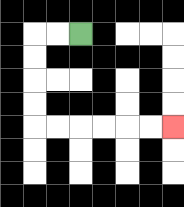{'start': '[3, 1]', 'end': '[7, 5]', 'path_directions': 'L,L,D,D,D,D,R,R,R,R,R,R', 'path_coordinates': '[[3, 1], [2, 1], [1, 1], [1, 2], [1, 3], [1, 4], [1, 5], [2, 5], [3, 5], [4, 5], [5, 5], [6, 5], [7, 5]]'}